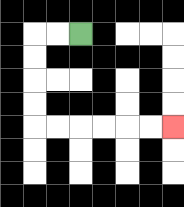{'start': '[3, 1]', 'end': '[7, 5]', 'path_directions': 'L,L,D,D,D,D,R,R,R,R,R,R', 'path_coordinates': '[[3, 1], [2, 1], [1, 1], [1, 2], [1, 3], [1, 4], [1, 5], [2, 5], [3, 5], [4, 5], [5, 5], [6, 5], [7, 5]]'}